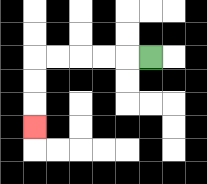{'start': '[6, 2]', 'end': '[1, 5]', 'path_directions': 'L,L,L,L,L,D,D,D', 'path_coordinates': '[[6, 2], [5, 2], [4, 2], [3, 2], [2, 2], [1, 2], [1, 3], [1, 4], [1, 5]]'}